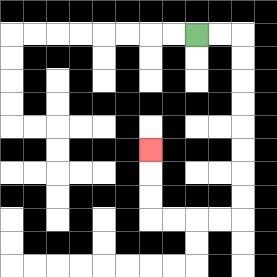{'start': '[8, 1]', 'end': '[6, 6]', 'path_directions': 'R,R,D,D,D,D,D,D,D,D,L,L,L,L,U,U,U', 'path_coordinates': '[[8, 1], [9, 1], [10, 1], [10, 2], [10, 3], [10, 4], [10, 5], [10, 6], [10, 7], [10, 8], [10, 9], [9, 9], [8, 9], [7, 9], [6, 9], [6, 8], [6, 7], [6, 6]]'}